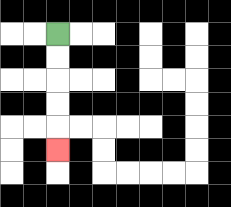{'start': '[2, 1]', 'end': '[2, 6]', 'path_directions': 'D,D,D,D,D', 'path_coordinates': '[[2, 1], [2, 2], [2, 3], [2, 4], [2, 5], [2, 6]]'}